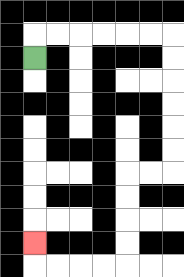{'start': '[1, 2]', 'end': '[1, 10]', 'path_directions': 'U,R,R,R,R,R,R,D,D,D,D,D,D,L,L,D,D,D,D,L,L,L,L,U', 'path_coordinates': '[[1, 2], [1, 1], [2, 1], [3, 1], [4, 1], [5, 1], [6, 1], [7, 1], [7, 2], [7, 3], [7, 4], [7, 5], [7, 6], [7, 7], [6, 7], [5, 7], [5, 8], [5, 9], [5, 10], [5, 11], [4, 11], [3, 11], [2, 11], [1, 11], [1, 10]]'}